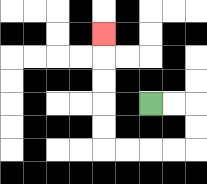{'start': '[6, 4]', 'end': '[4, 1]', 'path_directions': 'R,R,D,D,L,L,L,L,U,U,U,U,U', 'path_coordinates': '[[6, 4], [7, 4], [8, 4], [8, 5], [8, 6], [7, 6], [6, 6], [5, 6], [4, 6], [4, 5], [4, 4], [4, 3], [4, 2], [4, 1]]'}